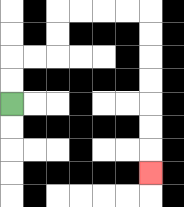{'start': '[0, 4]', 'end': '[6, 7]', 'path_directions': 'U,U,R,R,U,U,R,R,R,R,D,D,D,D,D,D,D', 'path_coordinates': '[[0, 4], [0, 3], [0, 2], [1, 2], [2, 2], [2, 1], [2, 0], [3, 0], [4, 0], [5, 0], [6, 0], [6, 1], [6, 2], [6, 3], [6, 4], [6, 5], [6, 6], [6, 7]]'}